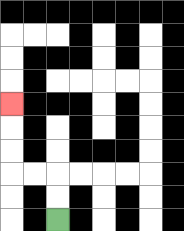{'start': '[2, 9]', 'end': '[0, 4]', 'path_directions': 'U,U,L,L,U,U,U', 'path_coordinates': '[[2, 9], [2, 8], [2, 7], [1, 7], [0, 7], [0, 6], [0, 5], [0, 4]]'}